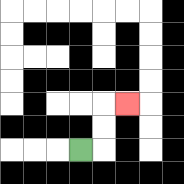{'start': '[3, 6]', 'end': '[5, 4]', 'path_directions': 'R,U,U,R', 'path_coordinates': '[[3, 6], [4, 6], [4, 5], [4, 4], [5, 4]]'}